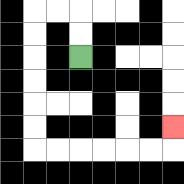{'start': '[3, 2]', 'end': '[7, 5]', 'path_directions': 'U,U,L,L,D,D,D,D,D,D,R,R,R,R,R,R,U', 'path_coordinates': '[[3, 2], [3, 1], [3, 0], [2, 0], [1, 0], [1, 1], [1, 2], [1, 3], [1, 4], [1, 5], [1, 6], [2, 6], [3, 6], [4, 6], [5, 6], [6, 6], [7, 6], [7, 5]]'}